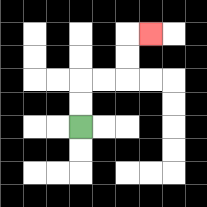{'start': '[3, 5]', 'end': '[6, 1]', 'path_directions': 'U,U,R,R,U,U,R', 'path_coordinates': '[[3, 5], [3, 4], [3, 3], [4, 3], [5, 3], [5, 2], [5, 1], [6, 1]]'}